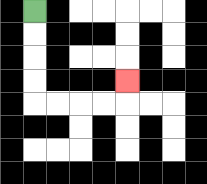{'start': '[1, 0]', 'end': '[5, 3]', 'path_directions': 'D,D,D,D,R,R,R,R,U', 'path_coordinates': '[[1, 0], [1, 1], [1, 2], [1, 3], [1, 4], [2, 4], [3, 4], [4, 4], [5, 4], [5, 3]]'}